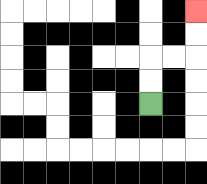{'start': '[6, 4]', 'end': '[8, 0]', 'path_directions': 'U,U,R,R,U,U', 'path_coordinates': '[[6, 4], [6, 3], [6, 2], [7, 2], [8, 2], [8, 1], [8, 0]]'}